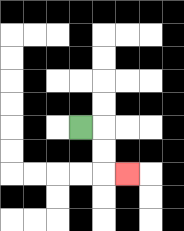{'start': '[3, 5]', 'end': '[5, 7]', 'path_directions': 'R,D,D,R', 'path_coordinates': '[[3, 5], [4, 5], [4, 6], [4, 7], [5, 7]]'}